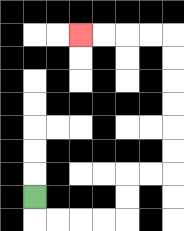{'start': '[1, 8]', 'end': '[3, 1]', 'path_directions': 'D,R,R,R,R,U,U,R,R,U,U,U,U,U,U,L,L,L,L', 'path_coordinates': '[[1, 8], [1, 9], [2, 9], [3, 9], [4, 9], [5, 9], [5, 8], [5, 7], [6, 7], [7, 7], [7, 6], [7, 5], [7, 4], [7, 3], [7, 2], [7, 1], [6, 1], [5, 1], [4, 1], [3, 1]]'}